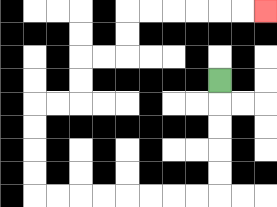{'start': '[9, 3]', 'end': '[11, 0]', 'path_directions': 'D,D,D,D,D,L,L,L,L,L,L,L,L,U,U,U,U,R,R,U,U,R,R,U,U,R,R,R,R,R,R', 'path_coordinates': '[[9, 3], [9, 4], [9, 5], [9, 6], [9, 7], [9, 8], [8, 8], [7, 8], [6, 8], [5, 8], [4, 8], [3, 8], [2, 8], [1, 8], [1, 7], [1, 6], [1, 5], [1, 4], [2, 4], [3, 4], [3, 3], [3, 2], [4, 2], [5, 2], [5, 1], [5, 0], [6, 0], [7, 0], [8, 0], [9, 0], [10, 0], [11, 0]]'}